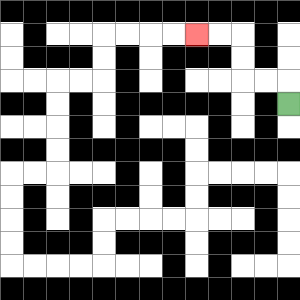{'start': '[12, 4]', 'end': '[8, 1]', 'path_directions': 'U,L,L,U,U,L,L', 'path_coordinates': '[[12, 4], [12, 3], [11, 3], [10, 3], [10, 2], [10, 1], [9, 1], [8, 1]]'}